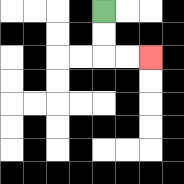{'start': '[4, 0]', 'end': '[6, 2]', 'path_directions': 'D,D,R,R', 'path_coordinates': '[[4, 0], [4, 1], [4, 2], [5, 2], [6, 2]]'}